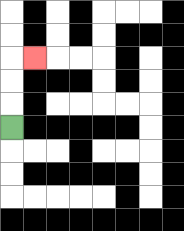{'start': '[0, 5]', 'end': '[1, 2]', 'path_directions': 'U,U,U,R', 'path_coordinates': '[[0, 5], [0, 4], [0, 3], [0, 2], [1, 2]]'}